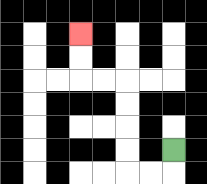{'start': '[7, 6]', 'end': '[3, 1]', 'path_directions': 'D,L,L,U,U,U,U,L,L,U,U', 'path_coordinates': '[[7, 6], [7, 7], [6, 7], [5, 7], [5, 6], [5, 5], [5, 4], [5, 3], [4, 3], [3, 3], [3, 2], [3, 1]]'}